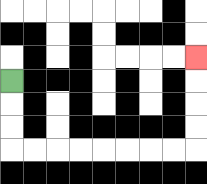{'start': '[0, 3]', 'end': '[8, 2]', 'path_directions': 'D,D,D,R,R,R,R,R,R,R,R,U,U,U,U', 'path_coordinates': '[[0, 3], [0, 4], [0, 5], [0, 6], [1, 6], [2, 6], [3, 6], [4, 6], [5, 6], [6, 6], [7, 6], [8, 6], [8, 5], [8, 4], [8, 3], [8, 2]]'}